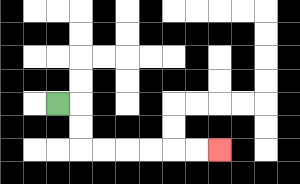{'start': '[2, 4]', 'end': '[9, 6]', 'path_directions': 'R,D,D,R,R,R,R,R,R', 'path_coordinates': '[[2, 4], [3, 4], [3, 5], [3, 6], [4, 6], [5, 6], [6, 6], [7, 6], [8, 6], [9, 6]]'}